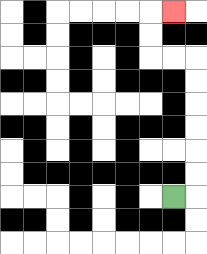{'start': '[7, 8]', 'end': '[7, 0]', 'path_directions': 'R,U,U,U,U,U,U,L,L,U,U,R', 'path_coordinates': '[[7, 8], [8, 8], [8, 7], [8, 6], [8, 5], [8, 4], [8, 3], [8, 2], [7, 2], [6, 2], [6, 1], [6, 0], [7, 0]]'}